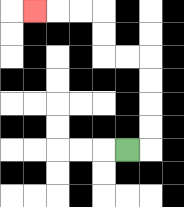{'start': '[5, 6]', 'end': '[1, 0]', 'path_directions': 'R,U,U,U,U,L,L,U,U,L,L,L', 'path_coordinates': '[[5, 6], [6, 6], [6, 5], [6, 4], [6, 3], [6, 2], [5, 2], [4, 2], [4, 1], [4, 0], [3, 0], [2, 0], [1, 0]]'}